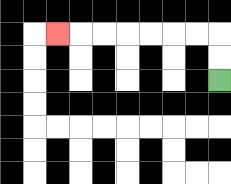{'start': '[9, 3]', 'end': '[2, 1]', 'path_directions': 'U,U,L,L,L,L,L,L,L', 'path_coordinates': '[[9, 3], [9, 2], [9, 1], [8, 1], [7, 1], [6, 1], [5, 1], [4, 1], [3, 1], [2, 1]]'}